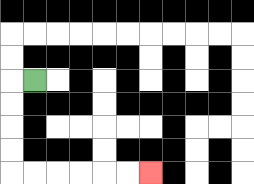{'start': '[1, 3]', 'end': '[6, 7]', 'path_directions': 'L,D,D,D,D,R,R,R,R,R,R', 'path_coordinates': '[[1, 3], [0, 3], [0, 4], [0, 5], [0, 6], [0, 7], [1, 7], [2, 7], [3, 7], [4, 7], [5, 7], [6, 7]]'}